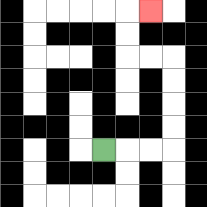{'start': '[4, 6]', 'end': '[6, 0]', 'path_directions': 'R,R,R,U,U,U,U,L,L,U,U,R', 'path_coordinates': '[[4, 6], [5, 6], [6, 6], [7, 6], [7, 5], [7, 4], [7, 3], [7, 2], [6, 2], [5, 2], [5, 1], [5, 0], [6, 0]]'}